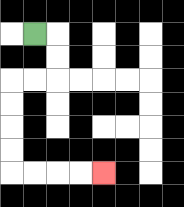{'start': '[1, 1]', 'end': '[4, 7]', 'path_directions': 'R,D,D,L,L,D,D,D,D,R,R,R,R', 'path_coordinates': '[[1, 1], [2, 1], [2, 2], [2, 3], [1, 3], [0, 3], [0, 4], [0, 5], [0, 6], [0, 7], [1, 7], [2, 7], [3, 7], [4, 7]]'}